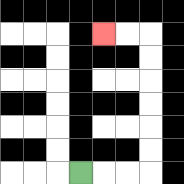{'start': '[3, 7]', 'end': '[4, 1]', 'path_directions': 'R,R,R,U,U,U,U,U,U,L,L', 'path_coordinates': '[[3, 7], [4, 7], [5, 7], [6, 7], [6, 6], [6, 5], [6, 4], [6, 3], [6, 2], [6, 1], [5, 1], [4, 1]]'}